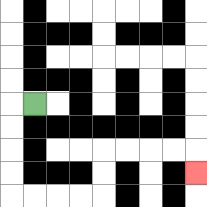{'start': '[1, 4]', 'end': '[8, 7]', 'path_directions': 'L,D,D,D,D,R,R,R,R,U,U,R,R,R,R,D', 'path_coordinates': '[[1, 4], [0, 4], [0, 5], [0, 6], [0, 7], [0, 8], [1, 8], [2, 8], [3, 8], [4, 8], [4, 7], [4, 6], [5, 6], [6, 6], [7, 6], [8, 6], [8, 7]]'}